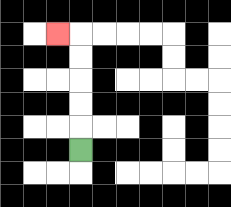{'start': '[3, 6]', 'end': '[2, 1]', 'path_directions': 'U,U,U,U,U,L', 'path_coordinates': '[[3, 6], [3, 5], [3, 4], [3, 3], [3, 2], [3, 1], [2, 1]]'}